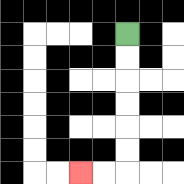{'start': '[5, 1]', 'end': '[3, 7]', 'path_directions': 'D,D,D,D,D,D,L,L', 'path_coordinates': '[[5, 1], [5, 2], [5, 3], [5, 4], [5, 5], [5, 6], [5, 7], [4, 7], [3, 7]]'}